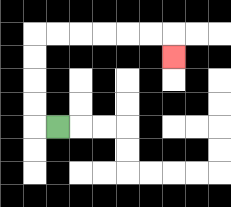{'start': '[2, 5]', 'end': '[7, 2]', 'path_directions': 'L,U,U,U,U,R,R,R,R,R,R,D', 'path_coordinates': '[[2, 5], [1, 5], [1, 4], [1, 3], [1, 2], [1, 1], [2, 1], [3, 1], [4, 1], [5, 1], [6, 1], [7, 1], [7, 2]]'}